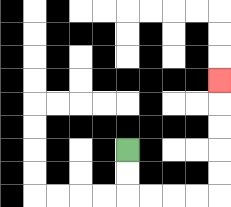{'start': '[5, 6]', 'end': '[9, 3]', 'path_directions': 'D,D,R,R,R,R,U,U,U,U,U', 'path_coordinates': '[[5, 6], [5, 7], [5, 8], [6, 8], [7, 8], [8, 8], [9, 8], [9, 7], [9, 6], [9, 5], [9, 4], [9, 3]]'}